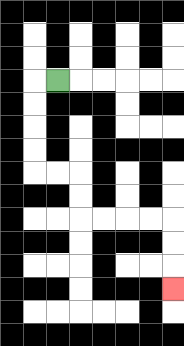{'start': '[2, 3]', 'end': '[7, 12]', 'path_directions': 'L,D,D,D,D,R,R,D,D,R,R,R,R,D,D,D', 'path_coordinates': '[[2, 3], [1, 3], [1, 4], [1, 5], [1, 6], [1, 7], [2, 7], [3, 7], [3, 8], [3, 9], [4, 9], [5, 9], [6, 9], [7, 9], [7, 10], [7, 11], [7, 12]]'}